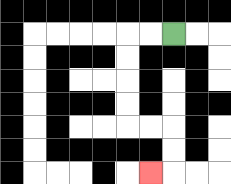{'start': '[7, 1]', 'end': '[6, 7]', 'path_directions': 'L,L,D,D,D,D,R,R,D,D,L', 'path_coordinates': '[[7, 1], [6, 1], [5, 1], [5, 2], [5, 3], [5, 4], [5, 5], [6, 5], [7, 5], [7, 6], [7, 7], [6, 7]]'}